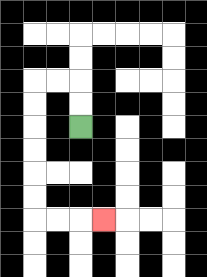{'start': '[3, 5]', 'end': '[4, 9]', 'path_directions': 'U,U,L,L,D,D,D,D,D,D,R,R,R', 'path_coordinates': '[[3, 5], [3, 4], [3, 3], [2, 3], [1, 3], [1, 4], [1, 5], [1, 6], [1, 7], [1, 8], [1, 9], [2, 9], [3, 9], [4, 9]]'}